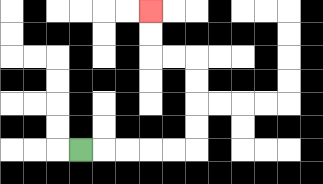{'start': '[3, 6]', 'end': '[6, 0]', 'path_directions': 'R,R,R,R,R,U,U,U,U,L,L,U,U', 'path_coordinates': '[[3, 6], [4, 6], [5, 6], [6, 6], [7, 6], [8, 6], [8, 5], [8, 4], [8, 3], [8, 2], [7, 2], [6, 2], [6, 1], [6, 0]]'}